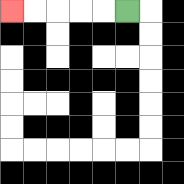{'start': '[5, 0]', 'end': '[0, 0]', 'path_directions': 'L,L,L,L,L', 'path_coordinates': '[[5, 0], [4, 0], [3, 0], [2, 0], [1, 0], [0, 0]]'}